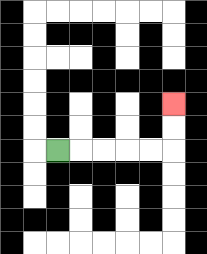{'start': '[2, 6]', 'end': '[7, 4]', 'path_directions': 'R,R,R,R,R,U,U', 'path_coordinates': '[[2, 6], [3, 6], [4, 6], [5, 6], [6, 6], [7, 6], [7, 5], [7, 4]]'}